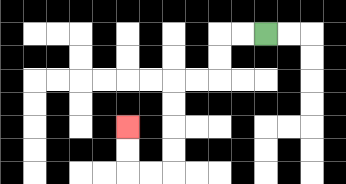{'start': '[11, 1]', 'end': '[5, 5]', 'path_directions': 'L,L,D,D,L,L,D,D,D,D,L,L,U,U', 'path_coordinates': '[[11, 1], [10, 1], [9, 1], [9, 2], [9, 3], [8, 3], [7, 3], [7, 4], [7, 5], [7, 6], [7, 7], [6, 7], [5, 7], [5, 6], [5, 5]]'}